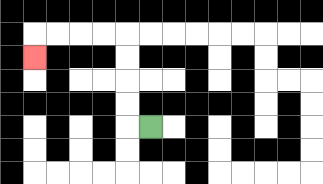{'start': '[6, 5]', 'end': '[1, 2]', 'path_directions': 'L,U,U,U,U,L,L,L,L,D', 'path_coordinates': '[[6, 5], [5, 5], [5, 4], [5, 3], [5, 2], [5, 1], [4, 1], [3, 1], [2, 1], [1, 1], [1, 2]]'}